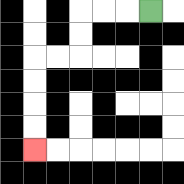{'start': '[6, 0]', 'end': '[1, 6]', 'path_directions': 'L,L,L,D,D,L,L,D,D,D,D', 'path_coordinates': '[[6, 0], [5, 0], [4, 0], [3, 0], [3, 1], [3, 2], [2, 2], [1, 2], [1, 3], [1, 4], [1, 5], [1, 6]]'}